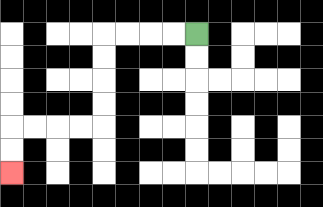{'start': '[8, 1]', 'end': '[0, 7]', 'path_directions': 'L,L,L,L,D,D,D,D,L,L,L,L,D,D', 'path_coordinates': '[[8, 1], [7, 1], [6, 1], [5, 1], [4, 1], [4, 2], [4, 3], [4, 4], [4, 5], [3, 5], [2, 5], [1, 5], [0, 5], [0, 6], [0, 7]]'}